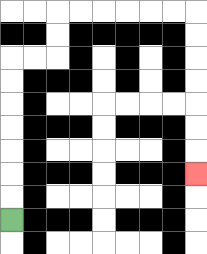{'start': '[0, 9]', 'end': '[8, 7]', 'path_directions': 'U,U,U,U,U,U,U,R,R,U,U,R,R,R,R,R,R,D,D,D,D,D,D,D', 'path_coordinates': '[[0, 9], [0, 8], [0, 7], [0, 6], [0, 5], [0, 4], [0, 3], [0, 2], [1, 2], [2, 2], [2, 1], [2, 0], [3, 0], [4, 0], [5, 0], [6, 0], [7, 0], [8, 0], [8, 1], [8, 2], [8, 3], [8, 4], [8, 5], [8, 6], [8, 7]]'}